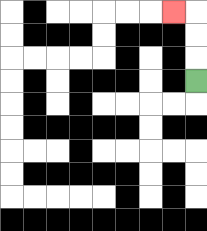{'start': '[8, 3]', 'end': '[7, 0]', 'path_directions': 'U,U,U,L', 'path_coordinates': '[[8, 3], [8, 2], [8, 1], [8, 0], [7, 0]]'}